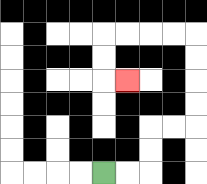{'start': '[4, 7]', 'end': '[5, 3]', 'path_directions': 'R,R,U,U,R,R,U,U,U,U,L,L,L,L,D,D,R', 'path_coordinates': '[[4, 7], [5, 7], [6, 7], [6, 6], [6, 5], [7, 5], [8, 5], [8, 4], [8, 3], [8, 2], [8, 1], [7, 1], [6, 1], [5, 1], [4, 1], [4, 2], [4, 3], [5, 3]]'}